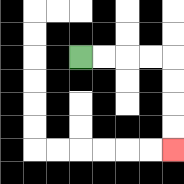{'start': '[3, 2]', 'end': '[7, 6]', 'path_directions': 'R,R,R,R,D,D,D,D', 'path_coordinates': '[[3, 2], [4, 2], [5, 2], [6, 2], [7, 2], [7, 3], [7, 4], [7, 5], [7, 6]]'}